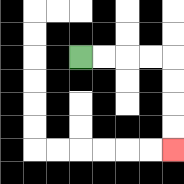{'start': '[3, 2]', 'end': '[7, 6]', 'path_directions': 'R,R,R,R,D,D,D,D', 'path_coordinates': '[[3, 2], [4, 2], [5, 2], [6, 2], [7, 2], [7, 3], [7, 4], [7, 5], [7, 6]]'}